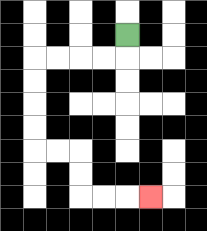{'start': '[5, 1]', 'end': '[6, 8]', 'path_directions': 'D,L,L,L,L,D,D,D,D,R,R,D,D,R,R,R', 'path_coordinates': '[[5, 1], [5, 2], [4, 2], [3, 2], [2, 2], [1, 2], [1, 3], [1, 4], [1, 5], [1, 6], [2, 6], [3, 6], [3, 7], [3, 8], [4, 8], [5, 8], [6, 8]]'}